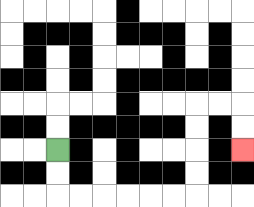{'start': '[2, 6]', 'end': '[10, 6]', 'path_directions': 'D,D,R,R,R,R,R,R,U,U,U,U,R,R,D,D', 'path_coordinates': '[[2, 6], [2, 7], [2, 8], [3, 8], [4, 8], [5, 8], [6, 8], [7, 8], [8, 8], [8, 7], [8, 6], [8, 5], [8, 4], [9, 4], [10, 4], [10, 5], [10, 6]]'}